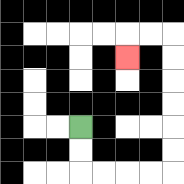{'start': '[3, 5]', 'end': '[5, 2]', 'path_directions': 'D,D,R,R,R,R,U,U,U,U,U,U,L,L,D', 'path_coordinates': '[[3, 5], [3, 6], [3, 7], [4, 7], [5, 7], [6, 7], [7, 7], [7, 6], [7, 5], [7, 4], [7, 3], [7, 2], [7, 1], [6, 1], [5, 1], [5, 2]]'}